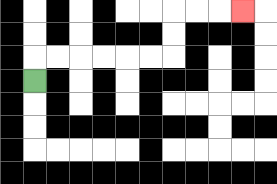{'start': '[1, 3]', 'end': '[10, 0]', 'path_directions': 'U,R,R,R,R,R,R,U,U,R,R,R', 'path_coordinates': '[[1, 3], [1, 2], [2, 2], [3, 2], [4, 2], [5, 2], [6, 2], [7, 2], [7, 1], [7, 0], [8, 0], [9, 0], [10, 0]]'}